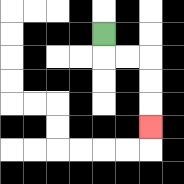{'start': '[4, 1]', 'end': '[6, 5]', 'path_directions': 'D,R,R,D,D,D', 'path_coordinates': '[[4, 1], [4, 2], [5, 2], [6, 2], [6, 3], [6, 4], [6, 5]]'}